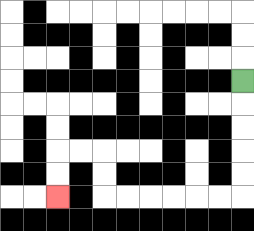{'start': '[10, 3]', 'end': '[2, 8]', 'path_directions': 'D,D,D,D,D,L,L,L,L,L,L,U,U,L,L,D,D', 'path_coordinates': '[[10, 3], [10, 4], [10, 5], [10, 6], [10, 7], [10, 8], [9, 8], [8, 8], [7, 8], [6, 8], [5, 8], [4, 8], [4, 7], [4, 6], [3, 6], [2, 6], [2, 7], [2, 8]]'}